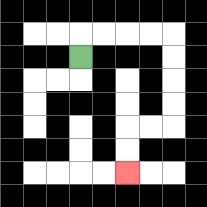{'start': '[3, 2]', 'end': '[5, 7]', 'path_directions': 'U,R,R,R,R,D,D,D,D,L,L,D,D', 'path_coordinates': '[[3, 2], [3, 1], [4, 1], [5, 1], [6, 1], [7, 1], [7, 2], [7, 3], [7, 4], [7, 5], [6, 5], [5, 5], [5, 6], [5, 7]]'}